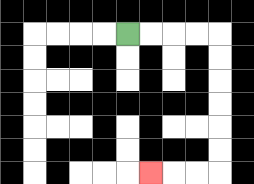{'start': '[5, 1]', 'end': '[6, 7]', 'path_directions': 'R,R,R,R,D,D,D,D,D,D,L,L,L', 'path_coordinates': '[[5, 1], [6, 1], [7, 1], [8, 1], [9, 1], [9, 2], [9, 3], [9, 4], [9, 5], [9, 6], [9, 7], [8, 7], [7, 7], [6, 7]]'}